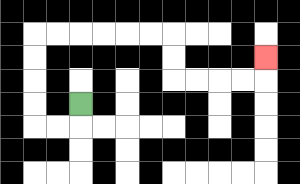{'start': '[3, 4]', 'end': '[11, 2]', 'path_directions': 'D,L,L,U,U,U,U,R,R,R,R,R,R,D,D,R,R,R,R,U', 'path_coordinates': '[[3, 4], [3, 5], [2, 5], [1, 5], [1, 4], [1, 3], [1, 2], [1, 1], [2, 1], [3, 1], [4, 1], [5, 1], [6, 1], [7, 1], [7, 2], [7, 3], [8, 3], [9, 3], [10, 3], [11, 3], [11, 2]]'}